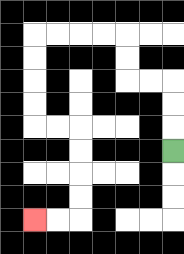{'start': '[7, 6]', 'end': '[1, 9]', 'path_directions': 'U,U,U,L,L,U,U,L,L,L,L,D,D,D,D,R,R,D,D,D,D,L,L', 'path_coordinates': '[[7, 6], [7, 5], [7, 4], [7, 3], [6, 3], [5, 3], [5, 2], [5, 1], [4, 1], [3, 1], [2, 1], [1, 1], [1, 2], [1, 3], [1, 4], [1, 5], [2, 5], [3, 5], [3, 6], [3, 7], [3, 8], [3, 9], [2, 9], [1, 9]]'}